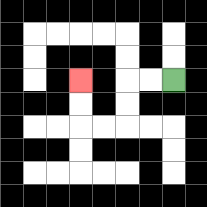{'start': '[7, 3]', 'end': '[3, 3]', 'path_directions': 'L,L,D,D,L,L,U,U', 'path_coordinates': '[[7, 3], [6, 3], [5, 3], [5, 4], [5, 5], [4, 5], [3, 5], [3, 4], [3, 3]]'}